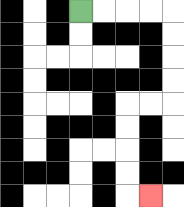{'start': '[3, 0]', 'end': '[6, 8]', 'path_directions': 'R,R,R,R,D,D,D,D,L,L,D,D,D,D,R', 'path_coordinates': '[[3, 0], [4, 0], [5, 0], [6, 0], [7, 0], [7, 1], [7, 2], [7, 3], [7, 4], [6, 4], [5, 4], [5, 5], [5, 6], [5, 7], [5, 8], [6, 8]]'}